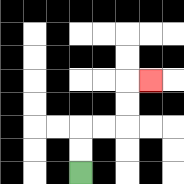{'start': '[3, 7]', 'end': '[6, 3]', 'path_directions': 'U,U,R,R,U,U,R', 'path_coordinates': '[[3, 7], [3, 6], [3, 5], [4, 5], [5, 5], [5, 4], [5, 3], [6, 3]]'}